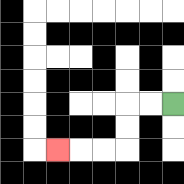{'start': '[7, 4]', 'end': '[2, 6]', 'path_directions': 'L,L,D,D,L,L,L', 'path_coordinates': '[[7, 4], [6, 4], [5, 4], [5, 5], [5, 6], [4, 6], [3, 6], [2, 6]]'}